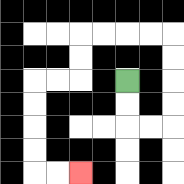{'start': '[5, 3]', 'end': '[3, 7]', 'path_directions': 'D,D,R,R,U,U,U,U,L,L,L,L,D,D,L,L,D,D,D,D,R,R', 'path_coordinates': '[[5, 3], [5, 4], [5, 5], [6, 5], [7, 5], [7, 4], [7, 3], [7, 2], [7, 1], [6, 1], [5, 1], [4, 1], [3, 1], [3, 2], [3, 3], [2, 3], [1, 3], [1, 4], [1, 5], [1, 6], [1, 7], [2, 7], [3, 7]]'}